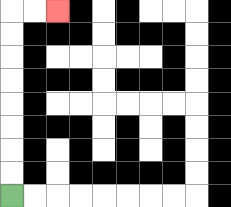{'start': '[0, 8]', 'end': '[2, 0]', 'path_directions': 'U,U,U,U,U,U,U,U,R,R', 'path_coordinates': '[[0, 8], [0, 7], [0, 6], [0, 5], [0, 4], [0, 3], [0, 2], [0, 1], [0, 0], [1, 0], [2, 0]]'}